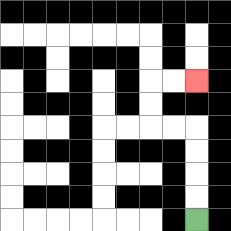{'start': '[8, 9]', 'end': '[8, 3]', 'path_directions': 'U,U,U,U,L,L,U,U,R,R', 'path_coordinates': '[[8, 9], [8, 8], [8, 7], [8, 6], [8, 5], [7, 5], [6, 5], [6, 4], [6, 3], [7, 3], [8, 3]]'}